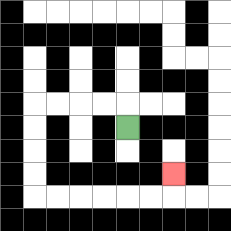{'start': '[5, 5]', 'end': '[7, 7]', 'path_directions': 'U,L,L,L,L,D,D,D,D,R,R,R,R,R,R,U', 'path_coordinates': '[[5, 5], [5, 4], [4, 4], [3, 4], [2, 4], [1, 4], [1, 5], [1, 6], [1, 7], [1, 8], [2, 8], [3, 8], [4, 8], [5, 8], [6, 8], [7, 8], [7, 7]]'}